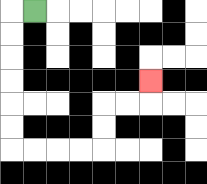{'start': '[1, 0]', 'end': '[6, 3]', 'path_directions': 'L,D,D,D,D,D,D,R,R,R,R,U,U,R,R,U', 'path_coordinates': '[[1, 0], [0, 0], [0, 1], [0, 2], [0, 3], [0, 4], [0, 5], [0, 6], [1, 6], [2, 6], [3, 6], [4, 6], [4, 5], [4, 4], [5, 4], [6, 4], [6, 3]]'}